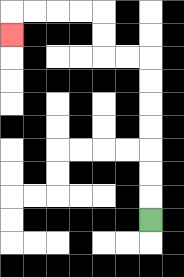{'start': '[6, 9]', 'end': '[0, 1]', 'path_directions': 'U,U,U,U,U,U,U,L,L,U,U,L,L,L,L,D', 'path_coordinates': '[[6, 9], [6, 8], [6, 7], [6, 6], [6, 5], [6, 4], [6, 3], [6, 2], [5, 2], [4, 2], [4, 1], [4, 0], [3, 0], [2, 0], [1, 0], [0, 0], [0, 1]]'}